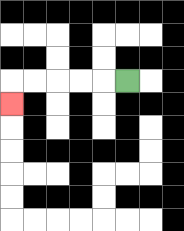{'start': '[5, 3]', 'end': '[0, 4]', 'path_directions': 'L,L,L,L,L,D', 'path_coordinates': '[[5, 3], [4, 3], [3, 3], [2, 3], [1, 3], [0, 3], [0, 4]]'}